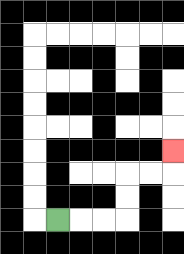{'start': '[2, 9]', 'end': '[7, 6]', 'path_directions': 'R,R,R,U,U,R,R,U', 'path_coordinates': '[[2, 9], [3, 9], [4, 9], [5, 9], [5, 8], [5, 7], [6, 7], [7, 7], [7, 6]]'}